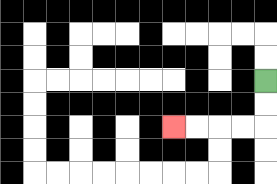{'start': '[11, 3]', 'end': '[7, 5]', 'path_directions': 'D,D,L,L,L,L', 'path_coordinates': '[[11, 3], [11, 4], [11, 5], [10, 5], [9, 5], [8, 5], [7, 5]]'}